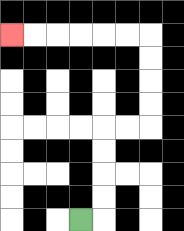{'start': '[3, 9]', 'end': '[0, 1]', 'path_directions': 'R,U,U,U,U,R,R,U,U,U,U,L,L,L,L,L,L', 'path_coordinates': '[[3, 9], [4, 9], [4, 8], [4, 7], [4, 6], [4, 5], [5, 5], [6, 5], [6, 4], [6, 3], [6, 2], [6, 1], [5, 1], [4, 1], [3, 1], [2, 1], [1, 1], [0, 1]]'}